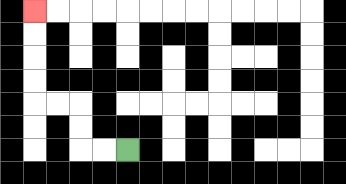{'start': '[5, 6]', 'end': '[1, 0]', 'path_directions': 'L,L,U,U,L,L,U,U,U,U', 'path_coordinates': '[[5, 6], [4, 6], [3, 6], [3, 5], [3, 4], [2, 4], [1, 4], [1, 3], [1, 2], [1, 1], [1, 0]]'}